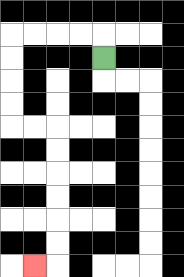{'start': '[4, 2]', 'end': '[1, 11]', 'path_directions': 'U,L,L,L,L,D,D,D,D,R,R,D,D,D,D,D,D,L', 'path_coordinates': '[[4, 2], [4, 1], [3, 1], [2, 1], [1, 1], [0, 1], [0, 2], [0, 3], [0, 4], [0, 5], [1, 5], [2, 5], [2, 6], [2, 7], [2, 8], [2, 9], [2, 10], [2, 11], [1, 11]]'}